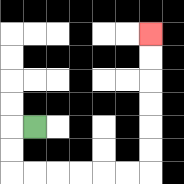{'start': '[1, 5]', 'end': '[6, 1]', 'path_directions': 'L,D,D,R,R,R,R,R,R,U,U,U,U,U,U', 'path_coordinates': '[[1, 5], [0, 5], [0, 6], [0, 7], [1, 7], [2, 7], [3, 7], [4, 7], [5, 7], [6, 7], [6, 6], [6, 5], [6, 4], [6, 3], [6, 2], [6, 1]]'}